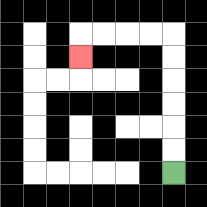{'start': '[7, 7]', 'end': '[3, 2]', 'path_directions': 'U,U,U,U,U,U,L,L,L,L,D', 'path_coordinates': '[[7, 7], [7, 6], [7, 5], [7, 4], [7, 3], [7, 2], [7, 1], [6, 1], [5, 1], [4, 1], [3, 1], [3, 2]]'}